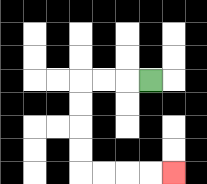{'start': '[6, 3]', 'end': '[7, 7]', 'path_directions': 'L,L,L,D,D,D,D,R,R,R,R', 'path_coordinates': '[[6, 3], [5, 3], [4, 3], [3, 3], [3, 4], [3, 5], [3, 6], [3, 7], [4, 7], [5, 7], [6, 7], [7, 7]]'}